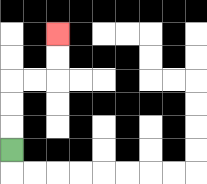{'start': '[0, 6]', 'end': '[2, 1]', 'path_directions': 'U,U,U,R,R,U,U', 'path_coordinates': '[[0, 6], [0, 5], [0, 4], [0, 3], [1, 3], [2, 3], [2, 2], [2, 1]]'}